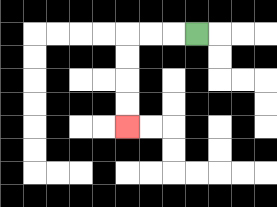{'start': '[8, 1]', 'end': '[5, 5]', 'path_directions': 'L,L,L,D,D,D,D', 'path_coordinates': '[[8, 1], [7, 1], [6, 1], [5, 1], [5, 2], [5, 3], [5, 4], [5, 5]]'}